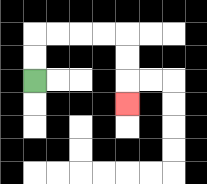{'start': '[1, 3]', 'end': '[5, 4]', 'path_directions': 'U,U,R,R,R,R,D,D,D', 'path_coordinates': '[[1, 3], [1, 2], [1, 1], [2, 1], [3, 1], [4, 1], [5, 1], [5, 2], [5, 3], [5, 4]]'}